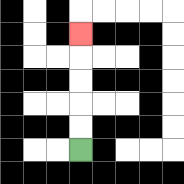{'start': '[3, 6]', 'end': '[3, 1]', 'path_directions': 'U,U,U,U,U', 'path_coordinates': '[[3, 6], [3, 5], [3, 4], [3, 3], [3, 2], [3, 1]]'}